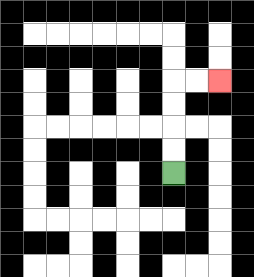{'start': '[7, 7]', 'end': '[9, 3]', 'path_directions': 'U,U,U,U,R,R', 'path_coordinates': '[[7, 7], [7, 6], [7, 5], [7, 4], [7, 3], [8, 3], [9, 3]]'}